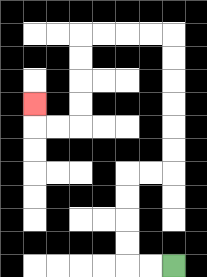{'start': '[7, 11]', 'end': '[1, 4]', 'path_directions': 'L,L,U,U,U,U,R,R,U,U,U,U,U,U,L,L,L,L,D,D,D,D,L,L,U', 'path_coordinates': '[[7, 11], [6, 11], [5, 11], [5, 10], [5, 9], [5, 8], [5, 7], [6, 7], [7, 7], [7, 6], [7, 5], [7, 4], [7, 3], [7, 2], [7, 1], [6, 1], [5, 1], [4, 1], [3, 1], [3, 2], [3, 3], [3, 4], [3, 5], [2, 5], [1, 5], [1, 4]]'}